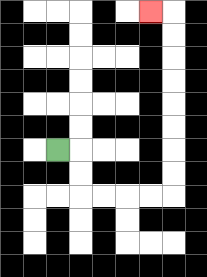{'start': '[2, 6]', 'end': '[6, 0]', 'path_directions': 'R,D,D,R,R,R,R,U,U,U,U,U,U,U,U,L', 'path_coordinates': '[[2, 6], [3, 6], [3, 7], [3, 8], [4, 8], [5, 8], [6, 8], [7, 8], [7, 7], [7, 6], [7, 5], [7, 4], [7, 3], [7, 2], [7, 1], [7, 0], [6, 0]]'}